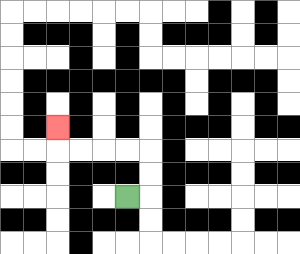{'start': '[5, 8]', 'end': '[2, 5]', 'path_directions': 'R,U,U,L,L,L,L,U', 'path_coordinates': '[[5, 8], [6, 8], [6, 7], [6, 6], [5, 6], [4, 6], [3, 6], [2, 6], [2, 5]]'}